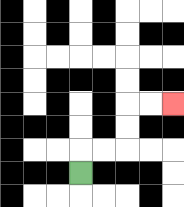{'start': '[3, 7]', 'end': '[7, 4]', 'path_directions': 'U,R,R,U,U,R,R', 'path_coordinates': '[[3, 7], [3, 6], [4, 6], [5, 6], [5, 5], [5, 4], [6, 4], [7, 4]]'}